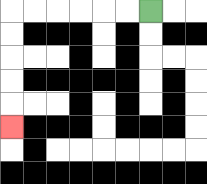{'start': '[6, 0]', 'end': '[0, 5]', 'path_directions': 'L,L,L,L,L,L,D,D,D,D,D', 'path_coordinates': '[[6, 0], [5, 0], [4, 0], [3, 0], [2, 0], [1, 0], [0, 0], [0, 1], [0, 2], [0, 3], [0, 4], [0, 5]]'}